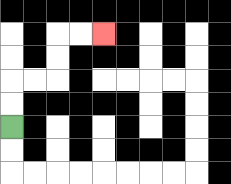{'start': '[0, 5]', 'end': '[4, 1]', 'path_directions': 'U,U,R,R,U,U,R,R', 'path_coordinates': '[[0, 5], [0, 4], [0, 3], [1, 3], [2, 3], [2, 2], [2, 1], [3, 1], [4, 1]]'}